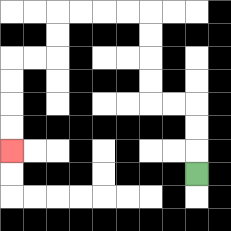{'start': '[8, 7]', 'end': '[0, 6]', 'path_directions': 'U,U,U,L,L,U,U,U,U,L,L,L,L,D,D,L,L,D,D,D,D', 'path_coordinates': '[[8, 7], [8, 6], [8, 5], [8, 4], [7, 4], [6, 4], [6, 3], [6, 2], [6, 1], [6, 0], [5, 0], [4, 0], [3, 0], [2, 0], [2, 1], [2, 2], [1, 2], [0, 2], [0, 3], [0, 4], [0, 5], [0, 6]]'}